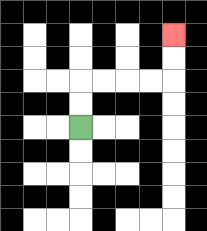{'start': '[3, 5]', 'end': '[7, 1]', 'path_directions': 'U,U,R,R,R,R,U,U', 'path_coordinates': '[[3, 5], [3, 4], [3, 3], [4, 3], [5, 3], [6, 3], [7, 3], [7, 2], [7, 1]]'}